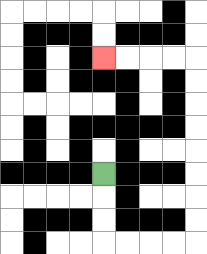{'start': '[4, 7]', 'end': '[4, 2]', 'path_directions': 'D,D,D,R,R,R,R,U,U,U,U,U,U,U,U,L,L,L,L', 'path_coordinates': '[[4, 7], [4, 8], [4, 9], [4, 10], [5, 10], [6, 10], [7, 10], [8, 10], [8, 9], [8, 8], [8, 7], [8, 6], [8, 5], [8, 4], [8, 3], [8, 2], [7, 2], [6, 2], [5, 2], [4, 2]]'}